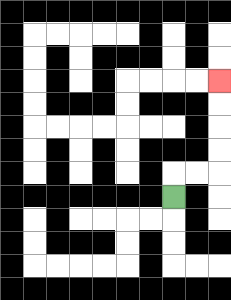{'start': '[7, 8]', 'end': '[9, 3]', 'path_directions': 'U,R,R,U,U,U,U', 'path_coordinates': '[[7, 8], [7, 7], [8, 7], [9, 7], [9, 6], [9, 5], [9, 4], [9, 3]]'}